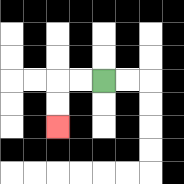{'start': '[4, 3]', 'end': '[2, 5]', 'path_directions': 'L,L,D,D', 'path_coordinates': '[[4, 3], [3, 3], [2, 3], [2, 4], [2, 5]]'}